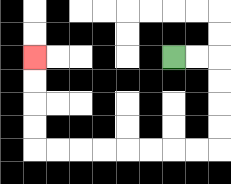{'start': '[7, 2]', 'end': '[1, 2]', 'path_directions': 'R,R,D,D,D,D,L,L,L,L,L,L,L,L,U,U,U,U', 'path_coordinates': '[[7, 2], [8, 2], [9, 2], [9, 3], [9, 4], [9, 5], [9, 6], [8, 6], [7, 6], [6, 6], [5, 6], [4, 6], [3, 6], [2, 6], [1, 6], [1, 5], [1, 4], [1, 3], [1, 2]]'}